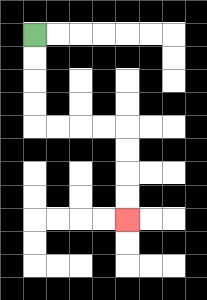{'start': '[1, 1]', 'end': '[5, 9]', 'path_directions': 'D,D,D,D,R,R,R,R,D,D,D,D', 'path_coordinates': '[[1, 1], [1, 2], [1, 3], [1, 4], [1, 5], [2, 5], [3, 5], [4, 5], [5, 5], [5, 6], [5, 7], [5, 8], [5, 9]]'}